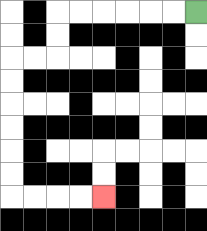{'start': '[8, 0]', 'end': '[4, 8]', 'path_directions': 'L,L,L,L,L,L,D,D,L,L,D,D,D,D,D,D,R,R,R,R', 'path_coordinates': '[[8, 0], [7, 0], [6, 0], [5, 0], [4, 0], [3, 0], [2, 0], [2, 1], [2, 2], [1, 2], [0, 2], [0, 3], [0, 4], [0, 5], [0, 6], [0, 7], [0, 8], [1, 8], [2, 8], [3, 8], [4, 8]]'}